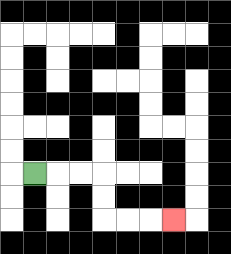{'start': '[1, 7]', 'end': '[7, 9]', 'path_directions': 'R,R,R,D,D,R,R,R', 'path_coordinates': '[[1, 7], [2, 7], [3, 7], [4, 7], [4, 8], [4, 9], [5, 9], [6, 9], [7, 9]]'}